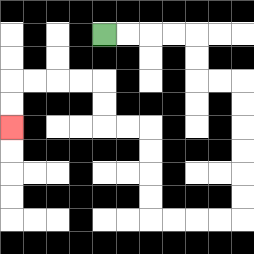{'start': '[4, 1]', 'end': '[0, 5]', 'path_directions': 'R,R,R,R,D,D,R,R,D,D,D,D,D,D,L,L,L,L,U,U,U,U,L,L,U,U,L,L,L,L,D,D', 'path_coordinates': '[[4, 1], [5, 1], [6, 1], [7, 1], [8, 1], [8, 2], [8, 3], [9, 3], [10, 3], [10, 4], [10, 5], [10, 6], [10, 7], [10, 8], [10, 9], [9, 9], [8, 9], [7, 9], [6, 9], [6, 8], [6, 7], [6, 6], [6, 5], [5, 5], [4, 5], [4, 4], [4, 3], [3, 3], [2, 3], [1, 3], [0, 3], [0, 4], [0, 5]]'}